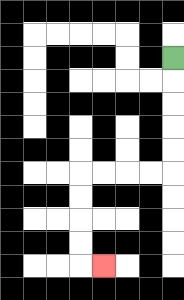{'start': '[7, 2]', 'end': '[4, 11]', 'path_directions': 'D,D,D,D,D,L,L,L,L,D,D,D,D,R', 'path_coordinates': '[[7, 2], [7, 3], [7, 4], [7, 5], [7, 6], [7, 7], [6, 7], [5, 7], [4, 7], [3, 7], [3, 8], [3, 9], [3, 10], [3, 11], [4, 11]]'}